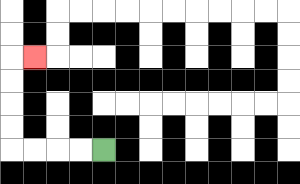{'start': '[4, 6]', 'end': '[1, 2]', 'path_directions': 'L,L,L,L,U,U,U,U,R', 'path_coordinates': '[[4, 6], [3, 6], [2, 6], [1, 6], [0, 6], [0, 5], [0, 4], [0, 3], [0, 2], [1, 2]]'}